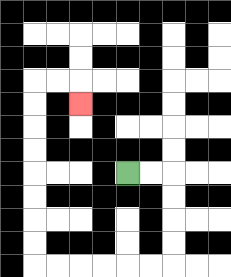{'start': '[5, 7]', 'end': '[3, 4]', 'path_directions': 'R,R,D,D,D,D,L,L,L,L,L,L,U,U,U,U,U,U,U,U,R,R,D', 'path_coordinates': '[[5, 7], [6, 7], [7, 7], [7, 8], [7, 9], [7, 10], [7, 11], [6, 11], [5, 11], [4, 11], [3, 11], [2, 11], [1, 11], [1, 10], [1, 9], [1, 8], [1, 7], [1, 6], [1, 5], [1, 4], [1, 3], [2, 3], [3, 3], [3, 4]]'}